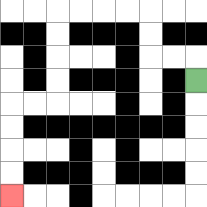{'start': '[8, 3]', 'end': '[0, 8]', 'path_directions': 'U,L,L,U,U,L,L,L,L,D,D,D,D,L,L,D,D,D,D', 'path_coordinates': '[[8, 3], [8, 2], [7, 2], [6, 2], [6, 1], [6, 0], [5, 0], [4, 0], [3, 0], [2, 0], [2, 1], [2, 2], [2, 3], [2, 4], [1, 4], [0, 4], [0, 5], [0, 6], [0, 7], [0, 8]]'}